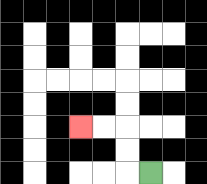{'start': '[6, 7]', 'end': '[3, 5]', 'path_directions': 'L,U,U,L,L', 'path_coordinates': '[[6, 7], [5, 7], [5, 6], [5, 5], [4, 5], [3, 5]]'}